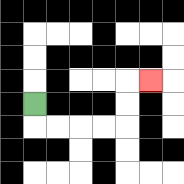{'start': '[1, 4]', 'end': '[6, 3]', 'path_directions': 'D,R,R,R,R,U,U,R', 'path_coordinates': '[[1, 4], [1, 5], [2, 5], [3, 5], [4, 5], [5, 5], [5, 4], [5, 3], [6, 3]]'}